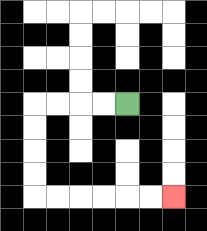{'start': '[5, 4]', 'end': '[7, 8]', 'path_directions': 'L,L,L,L,D,D,D,D,R,R,R,R,R,R', 'path_coordinates': '[[5, 4], [4, 4], [3, 4], [2, 4], [1, 4], [1, 5], [1, 6], [1, 7], [1, 8], [2, 8], [3, 8], [4, 8], [5, 8], [6, 8], [7, 8]]'}